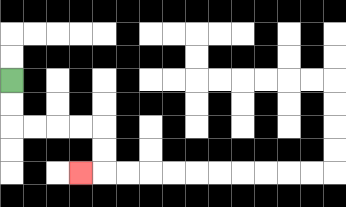{'start': '[0, 3]', 'end': '[3, 7]', 'path_directions': 'D,D,R,R,R,R,D,D,L', 'path_coordinates': '[[0, 3], [0, 4], [0, 5], [1, 5], [2, 5], [3, 5], [4, 5], [4, 6], [4, 7], [3, 7]]'}